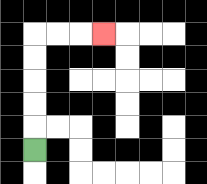{'start': '[1, 6]', 'end': '[4, 1]', 'path_directions': 'U,U,U,U,U,R,R,R', 'path_coordinates': '[[1, 6], [1, 5], [1, 4], [1, 3], [1, 2], [1, 1], [2, 1], [3, 1], [4, 1]]'}